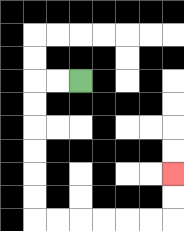{'start': '[3, 3]', 'end': '[7, 7]', 'path_directions': 'L,L,D,D,D,D,D,D,R,R,R,R,R,R,U,U', 'path_coordinates': '[[3, 3], [2, 3], [1, 3], [1, 4], [1, 5], [1, 6], [1, 7], [1, 8], [1, 9], [2, 9], [3, 9], [4, 9], [5, 9], [6, 9], [7, 9], [7, 8], [7, 7]]'}